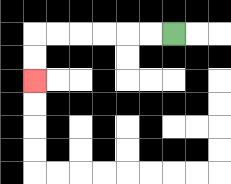{'start': '[7, 1]', 'end': '[1, 3]', 'path_directions': 'L,L,L,L,L,L,D,D', 'path_coordinates': '[[7, 1], [6, 1], [5, 1], [4, 1], [3, 1], [2, 1], [1, 1], [1, 2], [1, 3]]'}